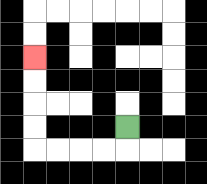{'start': '[5, 5]', 'end': '[1, 2]', 'path_directions': 'D,L,L,L,L,U,U,U,U', 'path_coordinates': '[[5, 5], [5, 6], [4, 6], [3, 6], [2, 6], [1, 6], [1, 5], [1, 4], [1, 3], [1, 2]]'}